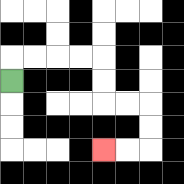{'start': '[0, 3]', 'end': '[4, 6]', 'path_directions': 'U,R,R,R,R,D,D,R,R,D,D,L,L', 'path_coordinates': '[[0, 3], [0, 2], [1, 2], [2, 2], [3, 2], [4, 2], [4, 3], [4, 4], [5, 4], [6, 4], [6, 5], [6, 6], [5, 6], [4, 6]]'}